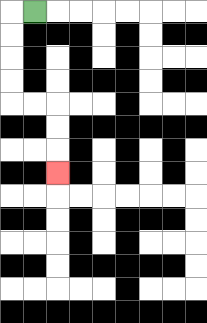{'start': '[1, 0]', 'end': '[2, 7]', 'path_directions': 'L,D,D,D,D,R,R,D,D,D', 'path_coordinates': '[[1, 0], [0, 0], [0, 1], [0, 2], [0, 3], [0, 4], [1, 4], [2, 4], [2, 5], [2, 6], [2, 7]]'}